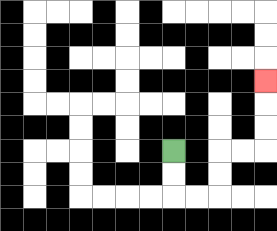{'start': '[7, 6]', 'end': '[11, 3]', 'path_directions': 'D,D,R,R,U,U,R,R,U,U,U', 'path_coordinates': '[[7, 6], [7, 7], [7, 8], [8, 8], [9, 8], [9, 7], [9, 6], [10, 6], [11, 6], [11, 5], [11, 4], [11, 3]]'}